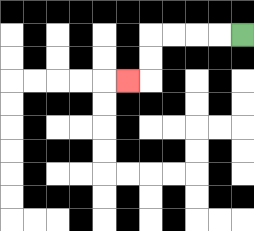{'start': '[10, 1]', 'end': '[5, 3]', 'path_directions': 'L,L,L,L,D,D,L', 'path_coordinates': '[[10, 1], [9, 1], [8, 1], [7, 1], [6, 1], [6, 2], [6, 3], [5, 3]]'}